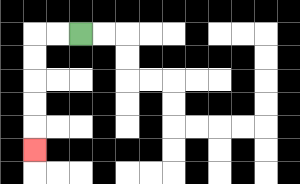{'start': '[3, 1]', 'end': '[1, 6]', 'path_directions': 'L,L,D,D,D,D,D', 'path_coordinates': '[[3, 1], [2, 1], [1, 1], [1, 2], [1, 3], [1, 4], [1, 5], [1, 6]]'}